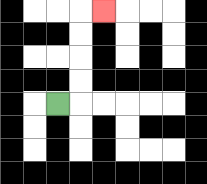{'start': '[2, 4]', 'end': '[4, 0]', 'path_directions': 'R,U,U,U,U,R', 'path_coordinates': '[[2, 4], [3, 4], [3, 3], [3, 2], [3, 1], [3, 0], [4, 0]]'}